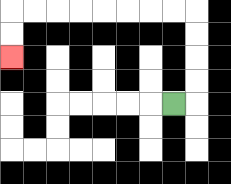{'start': '[7, 4]', 'end': '[0, 2]', 'path_directions': 'R,U,U,U,U,L,L,L,L,L,L,L,L,D,D', 'path_coordinates': '[[7, 4], [8, 4], [8, 3], [8, 2], [8, 1], [8, 0], [7, 0], [6, 0], [5, 0], [4, 0], [3, 0], [2, 0], [1, 0], [0, 0], [0, 1], [0, 2]]'}